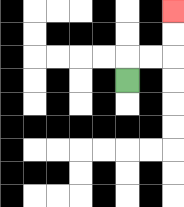{'start': '[5, 3]', 'end': '[7, 0]', 'path_directions': 'U,R,R,U,U', 'path_coordinates': '[[5, 3], [5, 2], [6, 2], [7, 2], [7, 1], [7, 0]]'}